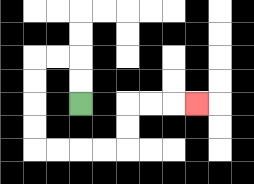{'start': '[3, 4]', 'end': '[8, 4]', 'path_directions': 'U,U,L,L,D,D,D,D,R,R,R,R,U,U,R,R,R', 'path_coordinates': '[[3, 4], [3, 3], [3, 2], [2, 2], [1, 2], [1, 3], [1, 4], [1, 5], [1, 6], [2, 6], [3, 6], [4, 6], [5, 6], [5, 5], [5, 4], [6, 4], [7, 4], [8, 4]]'}